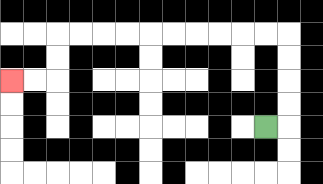{'start': '[11, 5]', 'end': '[0, 3]', 'path_directions': 'R,U,U,U,U,L,L,L,L,L,L,L,L,L,L,D,D,L,L', 'path_coordinates': '[[11, 5], [12, 5], [12, 4], [12, 3], [12, 2], [12, 1], [11, 1], [10, 1], [9, 1], [8, 1], [7, 1], [6, 1], [5, 1], [4, 1], [3, 1], [2, 1], [2, 2], [2, 3], [1, 3], [0, 3]]'}